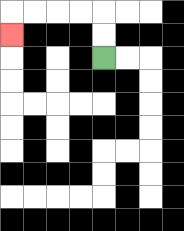{'start': '[4, 2]', 'end': '[0, 1]', 'path_directions': 'U,U,L,L,L,L,D', 'path_coordinates': '[[4, 2], [4, 1], [4, 0], [3, 0], [2, 0], [1, 0], [0, 0], [0, 1]]'}